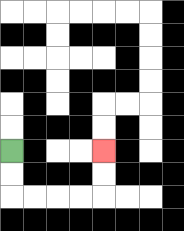{'start': '[0, 6]', 'end': '[4, 6]', 'path_directions': 'D,D,R,R,R,R,U,U', 'path_coordinates': '[[0, 6], [0, 7], [0, 8], [1, 8], [2, 8], [3, 8], [4, 8], [4, 7], [4, 6]]'}